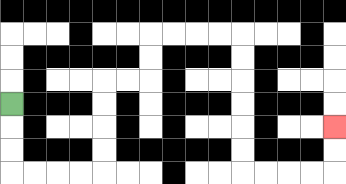{'start': '[0, 4]', 'end': '[14, 5]', 'path_directions': 'D,D,D,R,R,R,R,U,U,U,U,R,R,U,U,R,R,R,R,D,D,D,D,D,D,R,R,R,R,U,U', 'path_coordinates': '[[0, 4], [0, 5], [0, 6], [0, 7], [1, 7], [2, 7], [3, 7], [4, 7], [4, 6], [4, 5], [4, 4], [4, 3], [5, 3], [6, 3], [6, 2], [6, 1], [7, 1], [8, 1], [9, 1], [10, 1], [10, 2], [10, 3], [10, 4], [10, 5], [10, 6], [10, 7], [11, 7], [12, 7], [13, 7], [14, 7], [14, 6], [14, 5]]'}